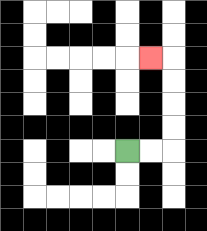{'start': '[5, 6]', 'end': '[6, 2]', 'path_directions': 'R,R,U,U,U,U,L', 'path_coordinates': '[[5, 6], [6, 6], [7, 6], [7, 5], [7, 4], [7, 3], [7, 2], [6, 2]]'}